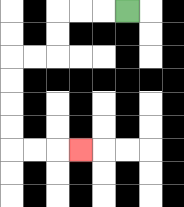{'start': '[5, 0]', 'end': '[3, 6]', 'path_directions': 'L,L,L,D,D,L,L,D,D,D,D,R,R,R', 'path_coordinates': '[[5, 0], [4, 0], [3, 0], [2, 0], [2, 1], [2, 2], [1, 2], [0, 2], [0, 3], [0, 4], [0, 5], [0, 6], [1, 6], [2, 6], [3, 6]]'}